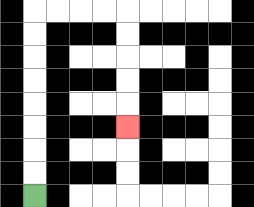{'start': '[1, 8]', 'end': '[5, 5]', 'path_directions': 'U,U,U,U,U,U,U,U,R,R,R,R,D,D,D,D,D', 'path_coordinates': '[[1, 8], [1, 7], [1, 6], [1, 5], [1, 4], [1, 3], [1, 2], [1, 1], [1, 0], [2, 0], [3, 0], [4, 0], [5, 0], [5, 1], [5, 2], [5, 3], [5, 4], [5, 5]]'}